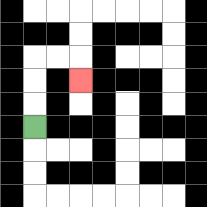{'start': '[1, 5]', 'end': '[3, 3]', 'path_directions': 'U,U,U,R,R,D', 'path_coordinates': '[[1, 5], [1, 4], [1, 3], [1, 2], [2, 2], [3, 2], [3, 3]]'}